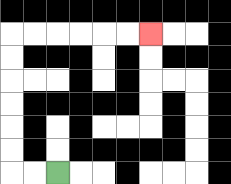{'start': '[2, 7]', 'end': '[6, 1]', 'path_directions': 'L,L,U,U,U,U,U,U,R,R,R,R,R,R', 'path_coordinates': '[[2, 7], [1, 7], [0, 7], [0, 6], [0, 5], [0, 4], [0, 3], [0, 2], [0, 1], [1, 1], [2, 1], [3, 1], [4, 1], [5, 1], [6, 1]]'}